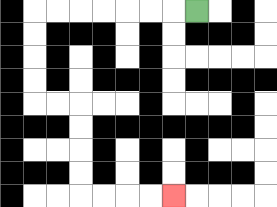{'start': '[8, 0]', 'end': '[7, 8]', 'path_directions': 'L,L,L,L,L,L,L,D,D,D,D,R,R,D,D,D,D,R,R,R,R', 'path_coordinates': '[[8, 0], [7, 0], [6, 0], [5, 0], [4, 0], [3, 0], [2, 0], [1, 0], [1, 1], [1, 2], [1, 3], [1, 4], [2, 4], [3, 4], [3, 5], [3, 6], [3, 7], [3, 8], [4, 8], [5, 8], [6, 8], [7, 8]]'}